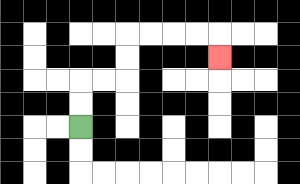{'start': '[3, 5]', 'end': '[9, 2]', 'path_directions': 'U,U,R,R,U,U,R,R,R,R,D', 'path_coordinates': '[[3, 5], [3, 4], [3, 3], [4, 3], [5, 3], [5, 2], [5, 1], [6, 1], [7, 1], [8, 1], [9, 1], [9, 2]]'}